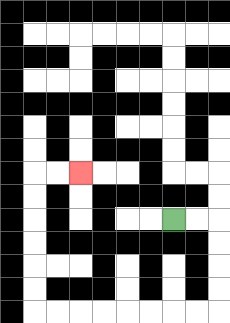{'start': '[7, 9]', 'end': '[3, 7]', 'path_directions': 'R,R,D,D,D,D,L,L,L,L,L,L,L,L,U,U,U,U,U,U,R,R', 'path_coordinates': '[[7, 9], [8, 9], [9, 9], [9, 10], [9, 11], [9, 12], [9, 13], [8, 13], [7, 13], [6, 13], [5, 13], [4, 13], [3, 13], [2, 13], [1, 13], [1, 12], [1, 11], [1, 10], [1, 9], [1, 8], [1, 7], [2, 7], [3, 7]]'}